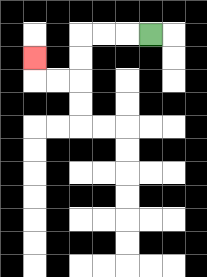{'start': '[6, 1]', 'end': '[1, 2]', 'path_directions': 'L,L,L,D,D,L,L,U', 'path_coordinates': '[[6, 1], [5, 1], [4, 1], [3, 1], [3, 2], [3, 3], [2, 3], [1, 3], [1, 2]]'}